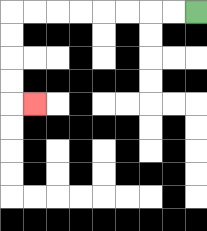{'start': '[8, 0]', 'end': '[1, 4]', 'path_directions': 'L,L,L,L,L,L,L,L,D,D,D,D,R', 'path_coordinates': '[[8, 0], [7, 0], [6, 0], [5, 0], [4, 0], [3, 0], [2, 0], [1, 0], [0, 0], [0, 1], [0, 2], [0, 3], [0, 4], [1, 4]]'}